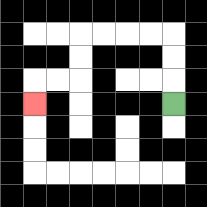{'start': '[7, 4]', 'end': '[1, 4]', 'path_directions': 'U,U,U,L,L,L,L,D,D,L,L,D', 'path_coordinates': '[[7, 4], [7, 3], [7, 2], [7, 1], [6, 1], [5, 1], [4, 1], [3, 1], [3, 2], [3, 3], [2, 3], [1, 3], [1, 4]]'}